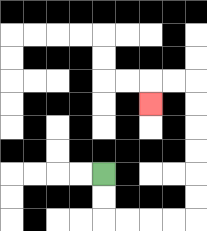{'start': '[4, 7]', 'end': '[6, 4]', 'path_directions': 'D,D,R,R,R,R,U,U,U,U,U,U,L,L,D', 'path_coordinates': '[[4, 7], [4, 8], [4, 9], [5, 9], [6, 9], [7, 9], [8, 9], [8, 8], [8, 7], [8, 6], [8, 5], [8, 4], [8, 3], [7, 3], [6, 3], [6, 4]]'}